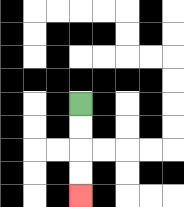{'start': '[3, 4]', 'end': '[3, 8]', 'path_directions': 'D,D,D,D', 'path_coordinates': '[[3, 4], [3, 5], [3, 6], [3, 7], [3, 8]]'}